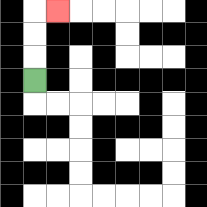{'start': '[1, 3]', 'end': '[2, 0]', 'path_directions': 'U,U,U,R', 'path_coordinates': '[[1, 3], [1, 2], [1, 1], [1, 0], [2, 0]]'}